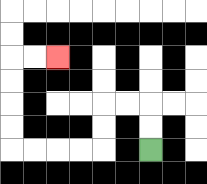{'start': '[6, 6]', 'end': '[2, 2]', 'path_directions': 'U,U,L,L,D,D,L,L,L,L,U,U,U,U,R,R', 'path_coordinates': '[[6, 6], [6, 5], [6, 4], [5, 4], [4, 4], [4, 5], [4, 6], [3, 6], [2, 6], [1, 6], [0, 6], [0, 5], [0, 4], [0, 3], [0, 2], [1, 2], [2, 2]]'}